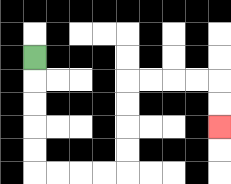{'start': '[1, 2]', 'end': '[9, 5]', 'path_directions': 'D,D,D,D,D,R,R,R,R,U,U,U,U,R,R,R,R,D,D', 'path_coordinates': '[[1, 2], [1, 3], [1, 4], [1, 5], [1, 6], [1, 7], [2, 7], [3, 7], [4, 7], [5, 7], [5, 6], [5, 5], [5, 4], [5, 3], [6, 3], [7, 3], [8, 3], [9, 3], [9, 4], [9, 5]]'}